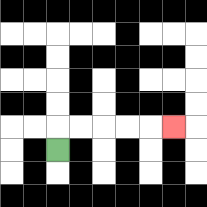{'start': '[2, 6]', 'end': '[7, 5]', 'path_directions': 'U,R,R,R,R,R', 'path_coordinates': '[[2, 6], [2, 5], [3, 5], [4, 5], [5, 5], [6, 5], [7, 5]]'}